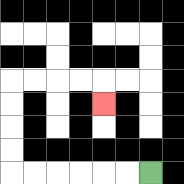{'start': '[6, 7]', 'end': '[4, 4]', 'path_directions': 'L,L,L,L,L,L,U,U,U,U,R,R,R,R,D', 'path_coordinates': '[[6, 7], [5, 7], [4, 7], [3, 7], [2, 7], [1, 7], [0, 7], [0, 6], [0, 5], [0, 4], [0, 3], [1, 3], [2, 3], [3, 3], [4, 3], [4, 4]]'}